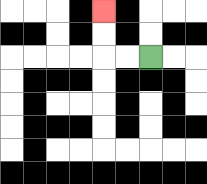{'start': '[6, 2]', 'end': '[4, 0]', 'path_directions': 'L,L,U,U', 'path_coordinates': '[[6, 2], [5, 2], [4, 2], [4, 1], [4, 0]]'}